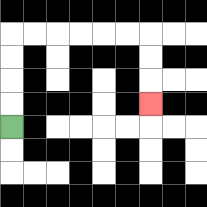{'start': '[0, 5]', 'end': '[6, 4]', 'path_directions': 'U,U,U,U,R,R,R,R,R,R,D,D,D', 'path_coordinates': '[[0, 5], [0, 4], [0, 3], [0, 2], [0, 1], [1, 1], [2, 1], [3, 1], [4, 1], [5, 1], [6, 1], [6, 2], [6, 3], [6, 4]]'}